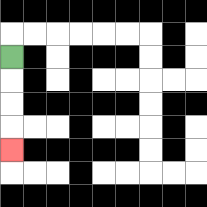{'start': '[0, 2]', 'end': '[0, 6]', 'path_directions': 'D,D,D,D', 'path_coordinates': '[[0, 2], [0, 3], [0, 4], [0, 5], [0, 6]]'}